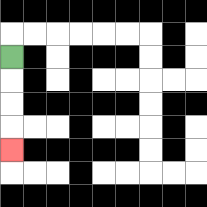{'start': '[0, 2]', 'end': '[0, 6]', 'path_directions': 'D,D,D,D', 'path_coordinates': '[[0, 2], [0, 3], [0, 4], [0, 5], [0, 6]]'}